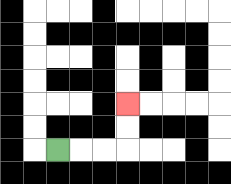{'start': '[2, 6]', 'end': '[5, 4]', 'path_directions': 'R,R,R,U,U', 'path_coordinates': '[[2, 6], [3, 6], [4, 6], [5, 6], [5, 5], [5, 4]]'}